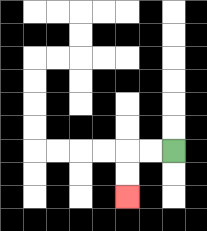{'start': '[7, 6]', 'end': '[5, 8]', 'path_directions': 'L,L,D,D', 'path_coordinates': '[[7, 6], [6, 6], [5, 6], [5, 7], [5, 8]]'}